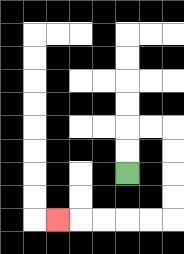{'start': '[5, 7]', 'end': '[2, 9]', 'path_directions': 'U,U,R,R,D,D,D,D,L,L,L,L,L', 'path_coordinates': '[[5, 7], [5, 6], [5, 5], [6, 5], [7, 5], [7, 6], [7, 7], [7, 8], [7, 9], [6, 9], [5, 9], [4, 9], [3, 9], [2, 9]]'}